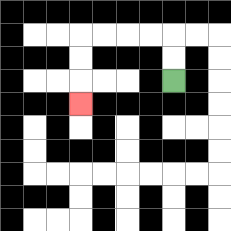{'start': '[7, 3]', 'end': '[3, 4]', 'path_directions': 'U,U,L,L,L,L,D,D,D', 'path_coordinates': '[[7, 3], [7, 2], [7, 1], [6, 1], [5, 1], [4, 1], [3, 1], [3, 2], [3, 3], [3, 4]]'}